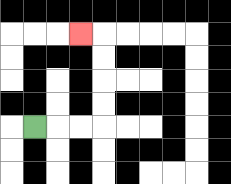{'start': '[1, 5]', 'end': '[3, 1]', 'path_directions': 'R,R,R,U,U,U,U,L', 'path_coordinates': '[[1, 5], [2, 5], [3, 5], [4, 5], [4, 4], [4, 3], [4, 2], [4, 1], [3, 1]]'}